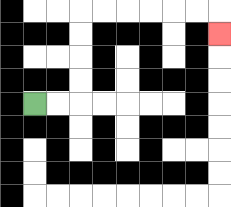{'start': '[1, 4]', 'end': '[9, 1]', 'path_directions': 'R,R,U,U,U,U,R,R,R,R,R,R,D', 'path_coordinates': '[[1, 4], [2, 4], [3, 4], [3, 3], [3, 2], [3, 1], [3, 0], [4, 0], [5, 0], [6, 0], [7, 0], [8, 0], [9, 0], [9, 1]]'}